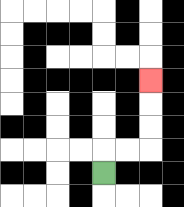{'start': '[4, 7]', 'end': '[6, 3]', 'path_directions': 'U,R,R,U,U,U', 'path_coordinates': '[[4, 7], [4, 6], [5, 6], [6, 6], [6, 5], [6, 4], [6, 3]]'}